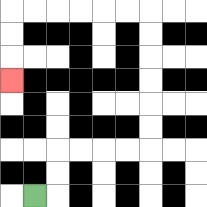{'start': '[1, 8]', 'end': '[0, 3]', 'path_directions': 'R,U,U,R,R,R,R,U,U,U,U,U,U,L,L,L,L,L,L,D,D,D', 'path_coordinates': '[[1, 8], [2, 8], [2, 7], [2, 6], [3, 6], [4, 6], [5, 6], [6, 6], [6, 5], [6, 4], [6, 3], [6, 2], [6, 1], [6, 0], [5, 0], [4, 0], [3, 0], [2, 0], [1, 0], [0, 0], [0, 1], [0, 2], [0, 3]]'}